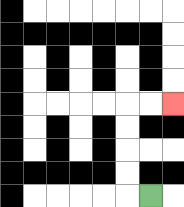{'start': '[6, 8]', 'end': '[7, 4]', 'path_directions': 'L,U,U,U,U,R,R', 'path_coordinates': '[[6, 8], [5, 8], [5, 7], [5, 6], [5, 5], [5, 4], [6, 4], [7, 4]]'}